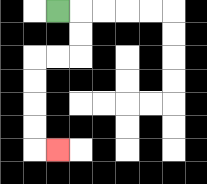{'start': '[2, 0]', 'end': '[2, 6]', 'path_directions': 'R,D,D,L,L,D,D,D,D,R', 'path_coordinates': '[[2, 0], [3, 0], [3, 1], [3, 2], [2, 2], [1, 2], [1, 3], [1, 4], [1, 5], [1, 6], [2, 6]]'}